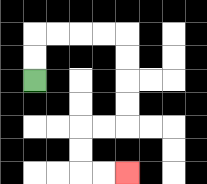{'start': '[1, 3]', 'end': '[5, 7]', 'path_directions': 'U,U,R,R,R,R,D,D,D,D,L,L,D,D,R,R', 'path_coordinates': '[[1, 3], [1, 2], [1, 1], [2, 1], [3, 1], [4, 1], [5, 1], [5, 2], [5, 3], [5, 4], [5, 5], [4, 5], [3, 5], [3, 6], [3, 7], [4, 7], [5, 7]]'}